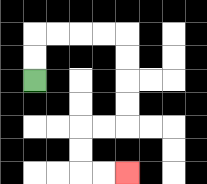{'start': '[1, 3]', 'end': '[5, 7]', 'path_directions': 'U,U,R,R,R,R,D,D,D,D,L,L,D,D,R,R', 'path_coordinates': '[[1, 3], [1, 2], [1, 1], [2, 1], [3, 1], [4, 1], [5, 1], [5, 2], [5, 3], [5, 4], [5, 5], [4, 5], [3, 5], [3, 6], [3, 7], [4, 7], [5, 7]]'}